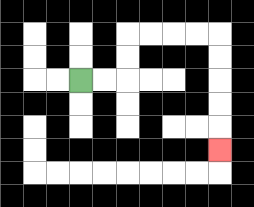{'start': '[3, 3]', 'end': '[9, 6]', 'path_directions': 'R,R,U,U,R,R,R,R,D,D,D,D,D', 'path_coordinates': '[[3, 3], [4, 3], [5, 3], [5, 2], [5, 1], [6, 1], [7, 1], [8, 1], [9, 1], [9, 2], [9, 3], [9, 4], [9, 5], [9, 6]]'}